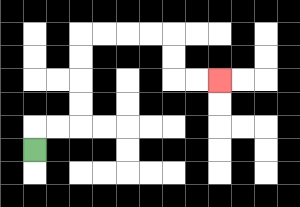{'start': '[1, 6]', 'end': '[9, 3]', 'path_directions': 'U,R,R,U,U,U,U,R,R,R,R,D,D,R,R', 'path_coordinates': '[[1, 6], [1, 5], [2, 5], [3, 5], [3, 4], [3, 3], [3, 2], [3, 1], [4, 1], [5, 1], [6, 1], [7, 1], [7, 2], [7, 3], [8, 3], [9, 3]]'}